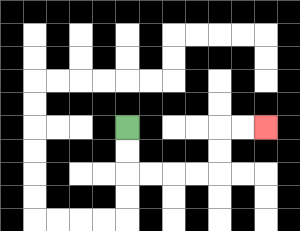{'start': '[5, 5]', 'end': '[11, 5]', 'path_directions': 'D,D,R,R,R,R,U,U,R,R', 'path_coordinates': '[[5, 5], [5, 6], [5, 7], [6, 7], [7, 7], [8, 7], [9, 7], [9, 6], [9, 5], [10, 5], [11, 5]]'}